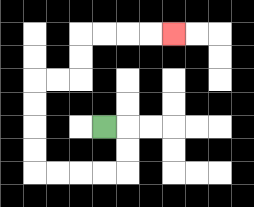{'start': '[4, 5]', 'end': '[7, 1]', 'path_directions': 'R,D,D,L,L,L,L,U,U,U,U,R,R,U,U,R,R,R,R', 'path_coordinates': '[[4, 5], [5, 5], [5, 6], [5, 7], [4, 7], [3, 7], [2, 7], [1, 7], [1, 6], [1, 5], [1, 4], [1, 3], [2, 3], [3, 3], [3, 2], [3, 1], [4, 1], [5, 1], [6, 1], [7, 1]]'}